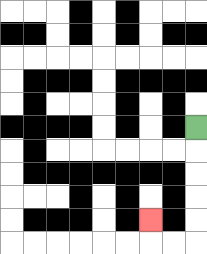{'start': '[8, 5]', 'end': '[6, 9]', 'path_directions': 'D,D,D,D,D,L,L,U', 'path_coordinates': '[[8, 5], [8, 6], [8, 7], [8, 8], [8, 9], [8, 10], [7, 10], [6, 10], [6, 9]]'}